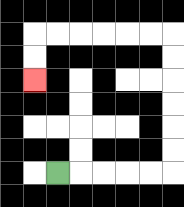{'start': '[2, 7]', 'end': '[1, 3]', 'path_directions': 'R,R,R,R,R,U,U,U,U,U,U,L,L,L,L,L,L,D,D', 'path_coordinates': '[[2, 7], [3, 7], [4, 7], [5, 7], [6, 7], [7, 7], [7, 6], [7, 5], [7, 4], [7, 3], [7, 2], [7, 1], [6, 1], [5, 1], [4, 1], [3, 1], [2, 1], [1, 1], [1, 2], [1, 3]]'}